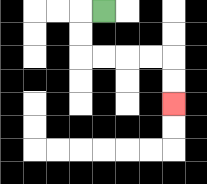{'start': '[4, 0]', 'end': '[7, 4]', 'path_directions': 'L,D,D,R,R,R,R,D,D', 'path_coordinates': '[[4, 0], [3, 0], [3, 1], [3, 2], [4, 2], [5, 2], [6, 2], [7, 2], [7, 3], [7, 4]]'}